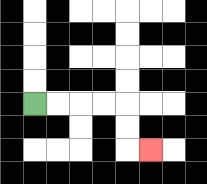{'start': '[1, 4]', 'end': '[6, 6]', 'path_directions': 'R,R,R,R,D,D,R', 'path_coordinates': '[[1, 4], [2, 4], [3, 4], [4, 4], [5, 4], [5, 5], [5, 6], [6, 6]]'}